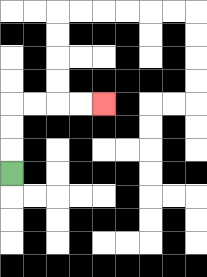{'start': '[0, 7]', 'end': '[4, 4]', 'path_directions': 'U,U,U,R,R,R,R', 'path_coordinates': '[[0, 7], [0, 6], [0, 5], [0, 4], [1, 4], [2, 4], [3, 4], [4, 4]]'}